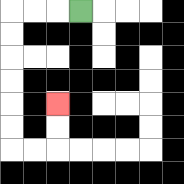{'start': '[3, 0]', 'end': '[2, 4]', 'path_directions': 'L,L,L,D,D,D,D,D,D,R,R,U,U', 'path_coordinates': '[[3, 0], [2, 0], [1, 0], [0, 0], [0, 1], [0, 2], [0, 3], [0, 4], [0, 5], [0, 6], [1, 6], [2, 6], [2, 5], [2, 4]]'}